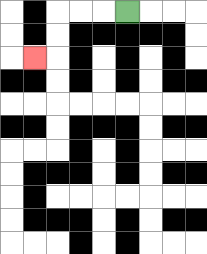{'start': '[5, 0]', 'end': '[1, 2]', 'path_directions': 'L,L,L,D,D,L', 'path_coordinates': '[[5, 0], [4, 0], [3, 0], [2, 0], [2, 1], [2, 2], [1, 2]]'}